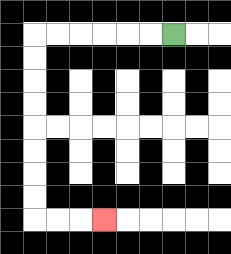{'start': '[7, 1]', 'end': '[4, 9]', 'path_directions': 'L,L,L,L,L,L,D,D,D,D,D,D,D,D,R,R,R', 'path_coordinates': '[[7, 1], [6, 1], [5, 1], [4, 1], [3, 1], [2, 1], [1, 1], [1, 2], [1, 3], [1, 4], [1, 5], [1, 6], [1, 7], [1, 8], [1, 9], [2, 9], [3, 9], [4, 9]]'}